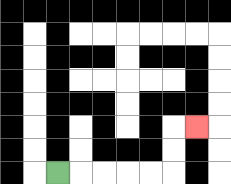{'start': '[2, 7]', 'end': '[8, 5]', 'path_directions': 'R,R,R,R,R,U,U,R', 'path_coordinates': '[[2, 7], [3, 7], [4, 7], [5, 7], [6, 7], [7, 7], [7, 6], [7, 5], [8, 5]]'}